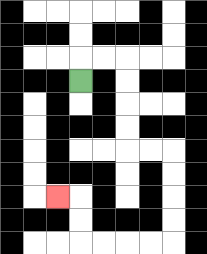{'start': '[3, 3]', 'end': '[2, 8]', 'path_directions': 'U,R,R,D,D,D,D,R,R,D,D,D,D,L,L,L,L,U,U,L', 'path_coordinates': '[[3, 3], [3, 2], [4, 2], [5, 2], [5, 3], [5, 4], [5, 5], [5, 6], [6, 6], [7, 6], [7, 7], [7, 8], [7, 9], [7, 10], [6, 10], [5, 10], [4, 10], [3, 10], [3, 9], [3, 8], [2, 8]]'}